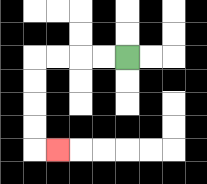{'start': '[5, 2]', 'end': '[2, 6]', 'path_directions': 'L,L,L,L,D,D,D,D,R', 'path_coordinates': '[[5, 2], [4, 2], [3, 2], [2, 2], [1, 2], [1, 3], [1, 4], [1, 5], [1, 6], [2, 6]]'}